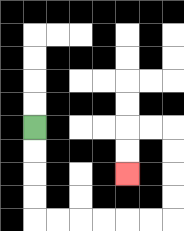{'start': '[1, 5]', 'end': '[5, 7]', 'path_directions': 'D,D,D,D,R,R,R,R,R,R,U,U,U,U,L,L,D,D', 'path_coordinates': '[[1, 5], [1, 6], [1, 7], [1, 8], [1, 9], [2, 9], [3, 9], [4, 9], [5, 9], [6, 9], [7, 9], [7, 8], [7, 7], [7, 6], [7, 5], [6, 5], [5, 5], [5, 6], [5, 7]]'}